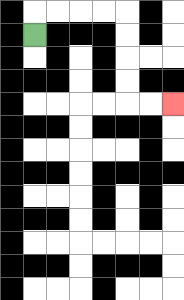{'start': '[1, 1]', 'end': '[7, 4]', 'path_directions': 'U,R,R,R,R,D,D,D,D,R,R', 'path_coordinates': '[[1, 1], [1, 0], [2, 0], [3, 0], [4, 0], [5, 0], [5, 1], [5, 2], [5, 3], [5, 4], [6, 4], [7, 4]]'}